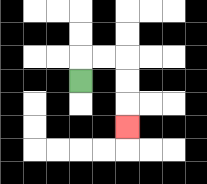{'start': '[3, 3]', 'end': '[5, 5]', 'path_directions': 'U,R,R,D,D,D', 'path_coordinates': '[[3, 3], [3, 2], [4, 2], [5, 2], [5, 3], [5, 4], [5, 5]]'}